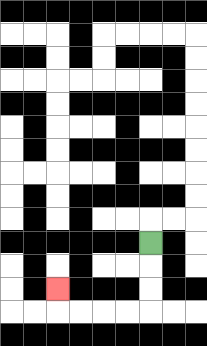{'start': '[6, 10]', 'end': '[2, 12]', 'path_directions': 'D,D,D,L,L,L,L,U', 'path_coordinates': '[[6, 10], [6, 11], [6, 12], [6, 13], [5, 13], [4, 13], [3, 13], [2, 13], [2, 12]]'}